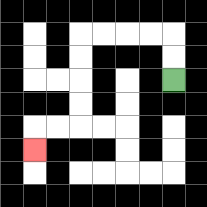{'start': '[7, 3]', 'end': '[1, 6]', 'path_directions': 'U,U,L,L,L,L,D,D,D,D,L,L,D', 'path_coordinates': '[[7, 3], [7, 2], [7, 1], [6, 1], [5, 1], [4, 1], [3, 1], [3, 2], [3, 3], [3, 4], [3, 5], [2, 5], [1, 5], [1, 6]]'}